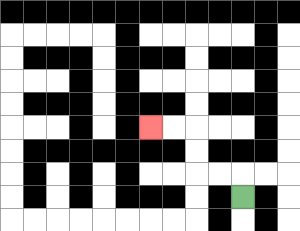{'start': '[10, 8]', 'end': '[6, 5]', 'path_directions': 'U,L,L,U,U,L,L', 'path_coordinates': '[[10, 8], [10, 7], [9, 7], [8, 7], [8, 6], [8, 5], [7, 5], [6, 5]]'}